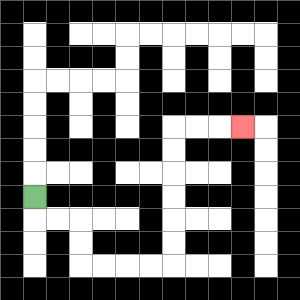{'start': '[1, 8]', 'end': '[10, 5]', 'path_directions': 'D,R,R,D,D,R,R,R,R,U,U,U,U,U,U,R,R,R', 'path_coordinates': '[[1, 8], [1, 9], [2, 9], [3, 9], [3, 10], [3, 11], [4, 11], [5, 11], [6, 11], [7, 11], [7, 10], [7, 9], [7, 8], [7, 7], [7, 6], [7, 5], [8, 5], [9, 5], [10, 5]]'}